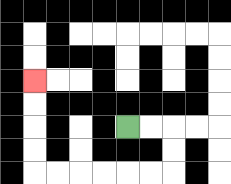{'start': '[5, 5]', 'end': '[1, 3]', 'path_directions': 'R,R,D,D,L,L,L,L,L,L,U,U,U,U', 'path_coordinates': '[[5, 5], [6, 5], [7, 5], [7, 6], [7, 7], [6, 7], [5, 7], [4, 7], [3, 7], [2, 7], [1, 7], [1, 6], [1, 5], [1, 4], [1, 3]]'}